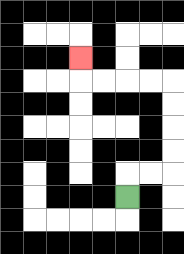{'start': '[5, 8]', 'end': '[3, 2]', 'path_directions': 'U,R,R,U,U,U,U,L,L,L,L,U', 'path_coordinates': '[[5, 8], [5, 7], [6, 7], [7, 7], [7, 6], [7, 5], [7, 4], [7, 3], [6, 3], [5, 3], [4, 3], [3, 3], [3, 2]]'}